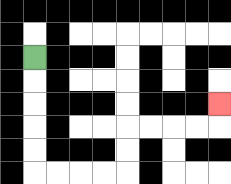{'start': '[1, 2]', 'end': '[9, 4]', 'path_directions': 'D,D,D,D,D,R,R,R,R,U,U,R,R,R,R,U', 'path_coordinates': '[[1, 2], [1, 3], [1, 4], [1, 5], [1, 6], [1, 7], [2, 7], [3, 7], [4, 7], [5, 7], [5, 6], [5, 5], [6, 5], [7, 5], [8, 5], [9, 5], [9, 4]]'}